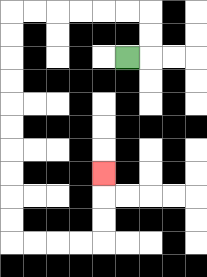{'start': '[5, 2]', 'end': '[4, 7]', 'path_directions': 'R,U,U,L,L,L,L,L,L,D,D,D,D,D,D,D,D,D,D,R,R,R,R,U,U,U', 'path_coordinates': '[[5, 2], [6, 2], [6, 1], [6, 0], [5, 0], [4, 0], [3, 0], [2, 0], [1, 0], [0, 0], [0, 1], [0, 2], [0, 3], [0, 4], [0, 5], [0, 6], [0, 7], [0, 8], [0, 9], [0, 10], [1, 10], [2, 10], [3, 10], [4, 10], [4, 9], [4, 8], [4, 7]]'}